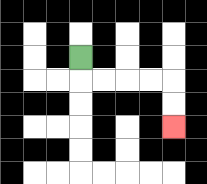{'start': '[3, 2]', 'end': '[7, 5]', 'path_directions': 'D,R,R,R,R,D,D', 'path_coordinates': '[[3, 2], [3, 3], [4, 3], [5, 3], [6, 3], [7, 3], [7, 4], [7, 5]]'}